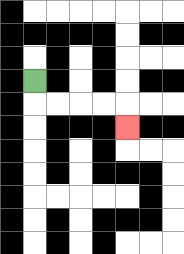{'start': '[1, 3]', 'end': '[5, 5]', 'path_directions': 'D,R,R,R,R,D', 'path_coordinates': '[[1, 3], [1, 4], [2, 4], [3, 4], [4, 4], [5, 4], [5, 5]]'}